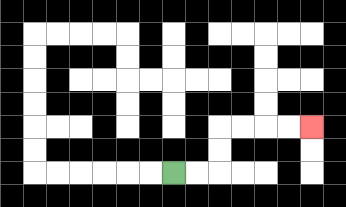{'start': '[7, 7]', 'end': '[13, 5]', 'path_directions': 'R,R,U,U,R,R,R,R', 'path_coordinates': '[[7, 7], [8, 7], [9, 7], [9, 6], [9, 5], [10, 5], [11, 5], [12, 5], [13, 5]]'}